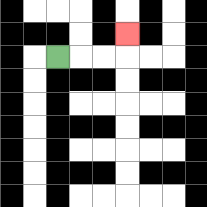{'start': '[2, 2]', 'end': '[5, 1]', 'path_directions': 'R,R,R,U', 'path_coordinates': '[[2, 2], [3, 2], [4, 2], [5, 2], [5, 1]]'}